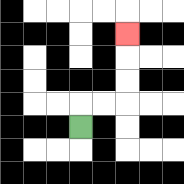{'start': '[3, 5]', 'end': '[5, 1]', 'path_directions': 'U,R,R,U,U,U', 'path_coordinates': '[[3, 5], [3, 4], [4, 4], [5, 4], [5, 3], [5, 2], [5, 1]]'}